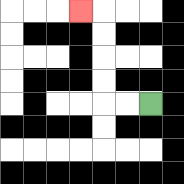{'start': '[6, 4]', 'end': '[3, 0]', 'path_directions': 'L,L,U,U,U,U,L', 'path_coordinates': '[[6, 4], [5, 4], [4, 4], [4, 3], [4, 2], [4, 1], [4, 0], [3, 0]]'}